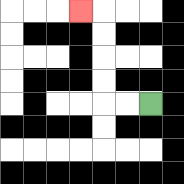{'start': '[6, 4]', 'end': '[3, 0]', 'path_directions': 'L,L,U,U,U,U,L', 'path_coordinates': '[[6, 4], [5, 4], [4, 4], [4, 3], [4, 2], [4, 1], [4, 0], [3, 0]]'}